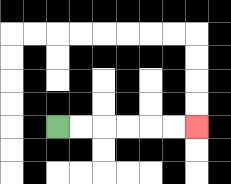{'start': '[2, 5]', 'end': '[8, 5]', 'path_directions': 'R,R,R,R,R,R', 'path_coordinates': '[[2, 5], [3, 5], [4, 5], [5, 5], [6, 5], [7, 5], [8, 5]]'}